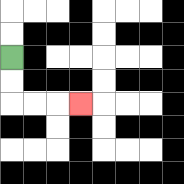{'start': '[0, 2]', 'end': '[3, 4]', 'path_directions': 'D,D,R,R,R', 'path_coordinates': '[[0, 2], [0, 3], [0, 4], [1, 4], [2, 4], [3, 4]]'}